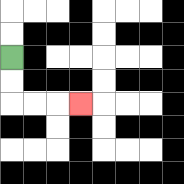{'start': '[0, 2]', 'end': '[3, 4]', 'path_directions': 'D,D,R,R,R', 'path_coordinates': '[[0, 2], [0, 3], [0, 4], [1, 4], [2, 4], [3, 4]]'}